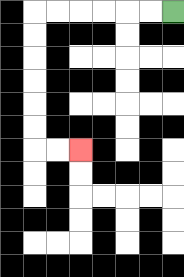{'start': '[7, 0]', 'end': '[3, 6]', 'path_directions': 'L,L,L,L,L,L,D,D,D,D,D,D,R,R', 'path_coordinates': '[[7, 0], [6, 0], [5, 0], [4, 0], [3, 0], [2, 0], [1, 0], [1, 1], [1, 2], [1, 3], [1, 4], [1, 5], [1, 6], [2, 6], [3, 6]]'}